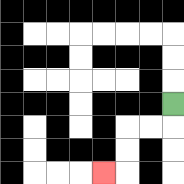{'start': '[7, 4]', 'end': '[4, 7]', 'path_directions': 'D,L,L,D,D,L', 'path_coordinates': '[[7, 4], [7, 5], [6, 5], [5, 5], [5, 6], [5, 7], [4, 7]]'}